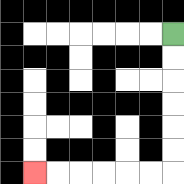{'start': '[7, 1]', 'end': '[1, 7]', 'path_directions': 'D,D,D,D,D,D,L,L,L,L,L,L', 'path_coordinates': '[[7, 1], [7, 2], [7, 3], [7, 4], [7, 5], [7, 6], [7, 7], [6, 7], [5, 7], [4, 7], [3, 7], [2, 7], [1, 7]]'}